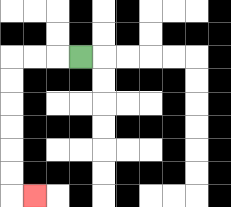{'start': '[3, 2]', 'end': '[1, 8]', 'path_directions': 'L,L,L,D,D,D,D,D,D,R', 'path_coordinates': '[[3, 2], [2, 2], [1, 2], [0, 2], [0, 3], [0, 4], [0, 5], [0, 6], [0, 7], [0, 8], [1, 8]]'}